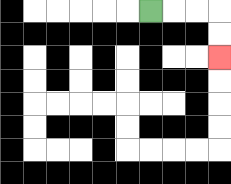{'start': '[6, 0]', 'end': '[9, 2]', 'path_directions': 'R,R,R,D,D', 'path_coordinates': '[[6, 0], [7, 0], [8, 0], [9, 0], [9, 1], [9, 2]]'}